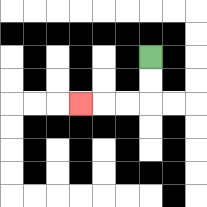{'start': '[6, 2]', 'end': '[3, 4]', 'path_directions': 'D,D,L,L,L', 'path_coordinates': '[[6, 2], [6, 3], [6, 4], [5, 4], [4, 4], [3, 4]]'}